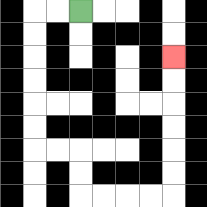{'start': '[3, 0]', 'end': '[7, 2]', 'path_directions': 'L,L,D,D,D,D,D,D,R,R,D,D,R,R,R,R,U,U,U,U,U,U', 'path_coordinates': '[[3, 0], [2, 0], [1, 0], [1, 1], [1, 2], [1, 3], [1, 4], [1, 5], [1, 6], [2, 6], [3, 6], [3, 7], [3, 8], [4, 8], [5, 8], [6, 8], [7, 8], [7, 7], [7, 6], [7, 5], [7, 4], [7, 3], [7, 2]]'}